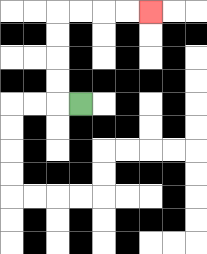{'start': '[3, 4]', 'end': '[6, 0]', 'path_directions': 'L,U,U,U,U,R,R,R,R', 'path_coordinates': '[[3, 4], [2, 4], [2, 3], [2, 2], [2, 1], [2, 0], [3, 0], [4, 0], [5, 0], [6, 0]]'}